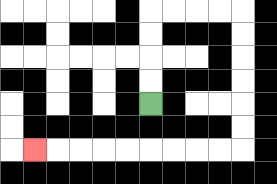{'start': '[6, 4]', 'end': '[1, 6]', 'path_directions': 'U,U,U,U,R,R,R,R,D,D,D,D,D,D,L,L,L,L,L,L,L,L,L', 'path_coordinates': '[[6, 4], [6, 3], [6, 2], [6, 1], [6, 0], [7, 0], [8, 0], [9, 0], [10, 0], [10, 1], [10, 2], [10, 3], [10, 4], [10, 5], [10, 6], [9, 6], [8, 6], [7, 6], [6, 6], [5, 6], [4, 6], [3, 6], [2, 6], [1, 6]]'}